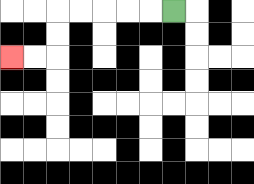{'start': '[7, 0]', 'end': '[0, 2]', 'path_directions': 'L,L,L,L,L,D,D,L,L', 'path_coordinates': '[[7, 0], [6, 0], [5, 0], [4, 0], [3, 0], [2, 0], [2, 1], [2, 2], [1, 2], [0, 2]]'}